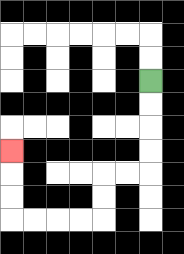{'start': '[6, 3]', 'end': '[0, 6]', 'path_directions': 'D,D,D,D,L,L,D,D,L,L,L,L,U,U,U', 'path_coordinates': '[[6, 3], [6, 4], [6, 5], [6, 6], [6, 7], [5, 7], [4, 7], [4, 8], [4, 9], [3, 9], [2, 9], [1, 9], [0, 9], [0, 8], [0, 7], [0, 6]]'}